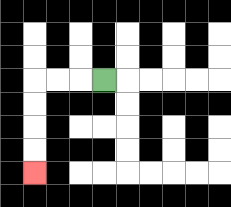{'start': '[4, 3]', 'end': '[1, 7]', 'path_directions': 'L,L,L,D,D,D,D', 'path_coordinates': '[[4, 3], [3, 3], [2, 3], [1, 3], [1, 4], [1, 5], [1, 6], [1, 7]]'}